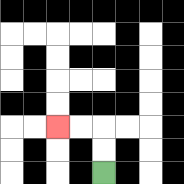{'start': '[4, 7]', 'end': '[2, 5]', 'path_directions': 'U,U,L,L', 'path_coordinates': '[[4, 7], [4, 6], [4, 5], [3, 5], [2, 5]]'}